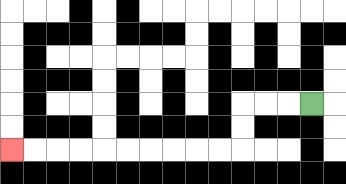{'start': '[13, 4]', 'end': '[0, 6]', 'path_directions': 'L,L,L,D,D,L,L,L,L,L,L,L,L,L,L', 'path_coordinates': '[[13, 4], [12, 4], [11, 4], [10, 4], [10, 5], [10, 6], [9, 6], [8, 6], [7, 6], [6, 6], [5, 6], [4, 6], [3, 6], [2, 6], [1, 6], [0, 6]]'}